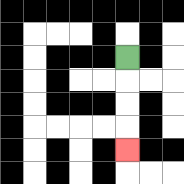{'start': '[5, 2]', 'end': '[5, 6]', 'path_directions': 'D,D,D,D', 'path_coordinates': '[[5, 2], [5, 3], [5, 4], [5, 5], [5, 6]]'}